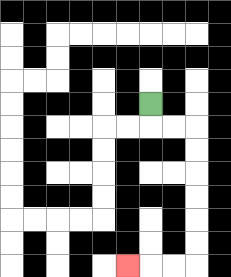{'start': '[6, 4]', 'end': '[5, 11]', 'path_directions': 'D,R,R,D,D,D,D,D,D,L,L,L', 'path_coordinates': '[[6, 4], [6, 5], [7, 5], [8, 5], [8, 6], [8, 7], [8, 8], [8, 9], [8, 10], [8, 11], [7, 11], [6, 11], [5, 11]]'}